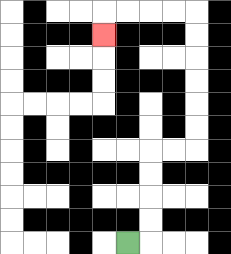{'start': '[5, 10]', 'end': '[4, 1]', 'path_directions': 'R,U,U,U,U,R,R,U,U,U,U,U,U,L,L,L,L,D', 'path_coordinates': '[[5, 10], [6, 10], [6, 9], [6, 8], [6, 7], [6, 6], [7, 6], [8, 6], [8, 5], [8, 4], [8, 3], [8, 2], [8, 1], [8, 0], [7, 0], [6, 0], [5, 0], [4, 0], [4, 1]]'}